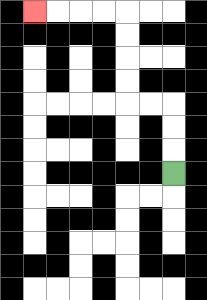{'start': '[7, 7]', 'end': '[1, 0]', 'path_directions': 'U,U,U,L,L,U,U,U,U,L,L,L,L', 'path_coordinates': '[[7, 7], [7, 6], [7, 5], [7, 4], [6, 4], [5, 4], [5, 3], [5, 2], [5, 1], [5, 0], [4, 0], [3, 0], [2, 0], [1, 0]]'}